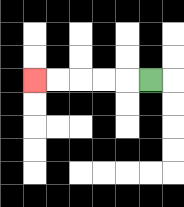{'start': '[6, 3]', 'end': '[1, 3]', 'path_directions': 'L,L,L,L,L', 'path_coordinates': '[[6, 3], [5, 3], [4, 3], [3, 3], [2, 3], [1, 3]]'}